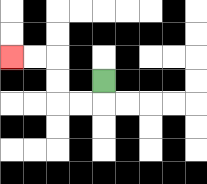{'start': '[4, 3]', 'end': '[0, 2]', 'path_directions': 'D,L,L,U,U,L,L', 'path_coordinates': '[[4, 3], [4, 4], [3, 4], [2, 4], [2, 3], [2, 2], [1, 2], [0, 2]]'}